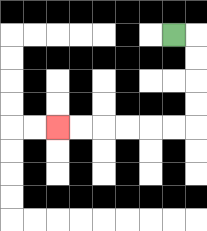{'start': '[7, 1]', 'end': '[2, 5]', 'path_directions': 'R,D,D,D,D,L,L,L,L,L,L', 'path_coordinates': '[[7, 1], [8, 1], [8, 2], [8, 3], [8, 4], [8, 5], [7, 5], [6, 5], [5, 5], [4, 5], [3, 5], [2, 5]]'}